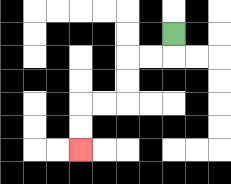{'start': '[7, 1]', 'end': '[3, 6]', 'path_directions': 'D,L,L,D,D,L,L,D,D', 'path_coordinates': '[[7, 1], [7, 2], [6, 2], [5, 2], [5, 3], [5, 4], [4, 4], [3, 4], [3, 5], [3, 6]]'}